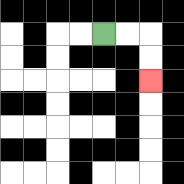{'start': '[4, 1]', 'end': '[6, 3]', 'path_directions': 'R,R,D,D', 'path_coordinates': '[[4, 1], [5, 1], [6, 1], [6, 2], [6, 3]]'}